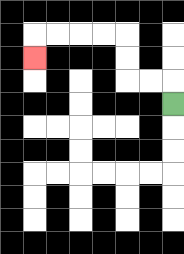{'start': '[7, 4]', 'end': '[1, 2]', 'path_directions': 'U,L,L,U,U,L,L,L,L,D', 'path_coordinates': '[[7, 4], [7, 3], [6, 3], [5, 3], [5, 2], [5, 1], [4, 1], [3, 1], [2, 1], [1, 1], [1, 2]]'}